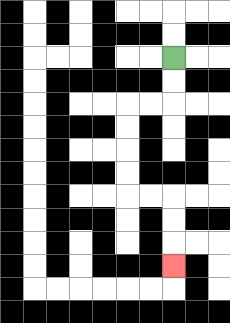{'start': '[7, 2]', 'end': '[7, 11]', 'path_directions': 'D,D,L,L,D,D,D,D,R,R,D,D,D', 'path_coordinates': '[[7, 2], [7, 3], [7, 4], [6, 4], [5, 4], [5, 5], [5, 6], [5, 7], [5, 8], [6, 8], [7, 8], [7, 9], [7, 10], [7, 11]]'}